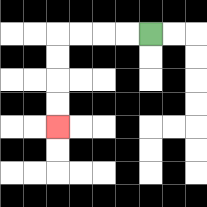{'start': '[6, 1]', 'end': '[2, 5]', 'path_directions': 'L,L,L,L,D,D,D,D', 'path_coordinates': '[[6, 1], [5, 1], [4, 1], [3, 1], [2, 1], [2, 2], [2, 3], [2, 4], [2, 5]]'}